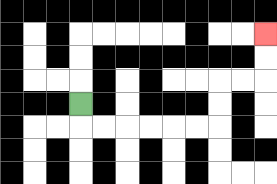{'start': '[3, 4]', 'end': '[11, 1]', 'path_directions': 'D,R,R,R,R,R,R,U,U,R,R,U,U', 'path_coordinates': '[[3, 4], [3, 5], [4, 5], [5, 5], [6, 5], [7, 5], [8, 5], [9, 5], [9, 4], [9, 3], [10, 3], [11, 3], [11, 2], [11, 1]]'}